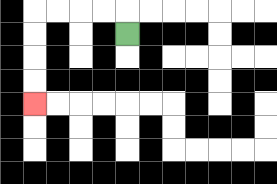{'start': '[5, 1]', 'end': '[1, 4]', 'path_directions': 'U,L,L,L,L,D,D,D,D', 'path_coordinates': '[[5, 1], [5, 0], [4, 0], [3, 0], [2, 0], [1, 0], [1, 1], [1, 2], [1, 3], [1, 4]]'}